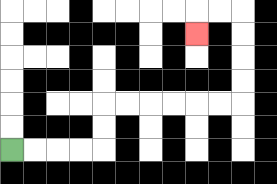{'start': '[0, 6]', 'end': '[8, 1]', 'path_directions': 'R,R,R,R,U,U,R,R,R,R,R,R,U,U,U,U,L,L,D', 'path_coordinates': '[[0, 6], [1, 6], [2, 6], [3, 6], [4, 6], [4, 5], [4, 4], [5, 4], [6, 4], [7, 4], [8, 4], [9, 4], [10, 4], [10, 3], [10, 2], [10, 1], [10, 0], [9, 0], [8, 0], [8, 1]]'}